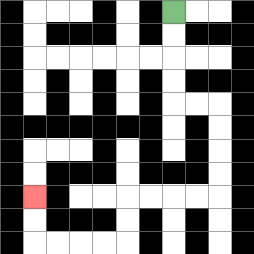{'start': '[7, 0]', 'end': '[1, 8]', 'path_directions': 'D,D,D,D,R,R,D,D,D,D,L,L,L,L,D,D,L,L,L,L,U,U', 'path_coordinates': '[[7, 0], [7, 1], [7, 2], [7, 3], [7, 4], [8, 4], [9, 4], [9, 5], [9, 6], [9, 7], [9, 8], [8, 8], [7, 8], [6, 8], [5, 8], [5, 9], [5, 10], [4, 10], [3, 10], [2, 10], [1, 10], [1, 9], [1, 8]]'}